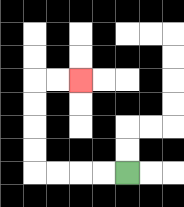{'start': '[5, 7]', 'end': '[3, 3]', 'path_directions': 'L,L,L,L,U,U,U,U,R,R', 'path_coordinates': '[[5, 7], [4, 7], [3, 7], [2, 7], [1, 7], [1, 6], [1, 5], [1, 4], [1, 3], [2, 3], [3, 3]]'}